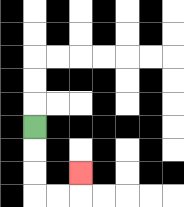{'start': '[1, 5]', 'end': '[3, 7]', 'path_directions': 'D,D,D,R,R,U', 'path_coordinates': '[[1, 5], [1, 6], [1, 7], [1, 8], [2, 8], [3, 8], [3, 7]]'}